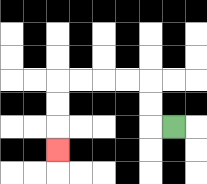{'start': '[7, 5]', 'end': '[2, 6]', 'path_directions': 'L,U,U,L,L,L,L,D,D,D', 'path_coordinates': '[[7, 5], [6, 5], [6, 4], [6, 3], [5, 3], [4, 3], [3, 3], [2, 3], [2, 4], [2, 5], [2, 6]]'}